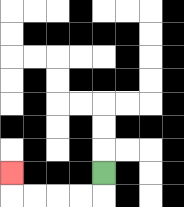{'start': '[4, 7]', 'end': '[0, 7]', 'path_directions': 'D,L,L,L,L,U', 'path_coordinates': '[[4, 7], [4, 8], [3, 8], [2, 8], [1, 8], [0, 8], [0, 7]]'}